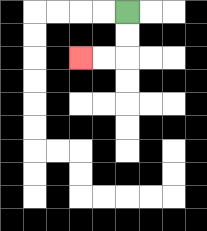{'start': '[5, 0]', 'end': '[3, 2]', 'path_directions': 'D,D,L,L', 'path_coordinates': '[[5, 0], [5, 1], [5, 2], [4, 2], [3, 2]]'}